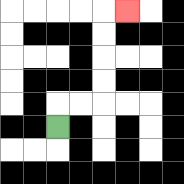{'start': '[2, 5]', 'end': '[5, 0]', 'path_directions': 'U,R,R,U,U,U,U,R', 'path_coordinates': '[[2, 5], [2, 4], [3, 4], [4, 4], [4, 3], [4, 2], [4, 1], [4, 0], [5, 0]]'}